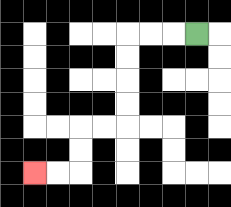{'start': '[8, 1]', 'end': '[1, 7]', 'path_directions': 'L,L,L,D,D,D,D,L,L,D,D,L,L', 'path_coordinates': '[[8, 1], [7, 1], [6, 1], [5, 1], [5, 2], [5, 3], [5, 4], [5, 5], [4, 5], [3, 5], [3, 6], [3, 7], [2, 7], [1, 7]]'}